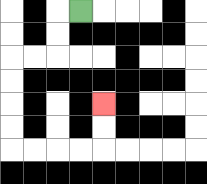{'start': '[3, 0]', 'end': '[4, 4]', 'path_directions': 'L,D,D,L,L,D,D,D,D,R,R,R,R,U,U', 'path_coordinates': '[[3, 0], [2, 0], [2, 1], [2, 2], [1, 2], [0, 2], [0, 3], [0, 4], [0, 5], [0, 6], [1, 6], [2, 6], [3, 6], [4, 6], [4, 5], [4, 4]]'}